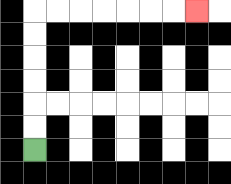{'start': '[1, 6]', 'end': '[8, 0]', 'path_directions': 'U,U,U,U,U,U,R,R,R,R,R,R,R', 'path_coordinates': '[[1, 6], [1, 5], [1, 4], [1, 3], [1, 2], [1, 1], [1, 0], [2, 0], [3, 0], [4, 0], [5, 0], [6, 0], [7, 0], [8, 0]]'}